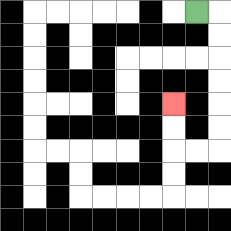{'start': '[8, 0]', 'end': '[7, 4]', 'path_directions': 'R,D,D,D,D,D,D,L,L,U,U', 'path_coordinates': '[[8, 0], [9, 0], [9, 1], [9, 2], [9, 3], [9, 4], [9, 5], [9, 6], [8, 6], [7, 6], [7, 5], [7, 4]]'}